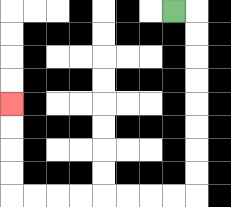{'start': '[7, 0]', 'end': '[0, 4]', 'path_directions': 'R,D,D,D,D,D,D,D,D,L,L,L,L,L,L,L,L,U,U,U,U', 'path_coordinates': '[[7, 0], [8, 0], [8, 1], [8, 2], [8, 3], [8, 4], [8, 5], [8, 6], [8, 7], [8, 8], [7, 8], [6, 8], [5, 8], [4, 8], [3, 8], [2, 8], [1, 8], [0, 8], [0, 7], [0, 6], [0, 5], [0, 4]]'}